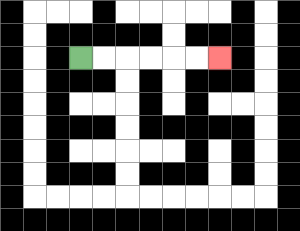{'start': '[3, 2]', 'end': '[9, 2]', 'path_directions': 'R,R,R,R,R,R', 'path_coordinates': '[[3, 2], [4, 2], [5, 2], [6, 2], [7, 2], [8, 2], [9, 2]]'}